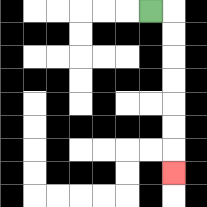{'start': '[6, 0]', 'end': '[7, 7]', 'path_directions': 'R,D,D,D,D,D,D,D', 'path_coordinates': '[[6, 0], [7, 0], [7, 1], [7, 2], [7, 3], [7, 4], [7, 5], [7, 6], [7, 7]]'}